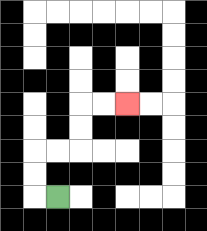{'start': '[2, 8]', 'end': '[5, 4]', 'path_directions': 'L,U,U,R,R,U,U,R,R', 'path_coordinates': '[[2, 8], [1, 8], [1, 7], [1, 6], [2, 6], [3, 6], [3, 5], [3, 4], [4, 4], [5, 4]]'}